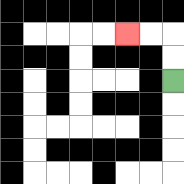{'start': '[7, 3]', 'end': '[5, 1]', 'path_directions': 'U,U,L,L', 'path_coordinates': '[[7, 3], [7, 2], [7, 1], [6, 1], [5, 1]]'}